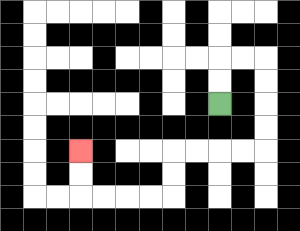{'start': '[9, 4]', 'end': '[3, 6]', 'path_directions': 'U,U,R,R,D,D,D,D,L,L,L,L,D,D,L,L,L,L,U,U', 'path_coordinates': '[[9, 4], [9, 3], [9, 2], [10, 2], [11, 2], [11, 3], [11, 4], [11, 5], [11, 6], [10, 6], [9, 6], [8, 6], [7, 6], [7, 7], [7, 8], [6, 8], [5, 8], [4, 8], [3, 8], [3, 7], [3, 6]]'}